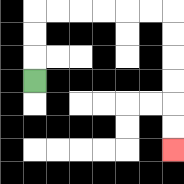{'start': '[1, 3]', 'end': '[7, 6]', 'path_directions': 'U,U,U,R,R,R,R,R,R,D,D,D,D,D,D', 'path_coordinates': '[[1, 3], [1, 2], [1, 1], [1, 0], [2, 0], [3, 0], [4, 0], [5, 0], [6, 0], [7, 0], [7, 1], [7, 2], [7, 3], [7, 4], [7, 5], [7, 6]]'}